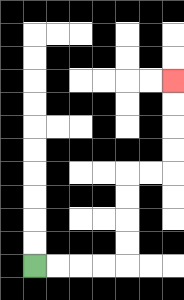{'start': '[1, 11]', 'end': '[7, 3]', 'path_directions': 'R,R,R,R,U,U,U,U,R,R,U,U,U,U', 'path_coordinates': '[[1, 11], [2, 11], [3, 11], [4, 11], [5, 11], [5, 10], [5, 9], [5, 8], [5, 7], [6, 7], [7, 7], [7, 6], [7, 5], [7, 4], [7, 3]]'}